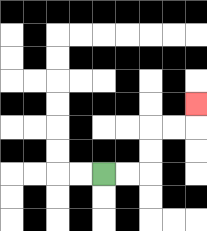{'start': '[4, 7]', 'end': '[8, 4]', 'path_directions': 'R,R,U,U,R,R,U', 'path_coordinates': '[[4, 7], [5, 7], [6, 7], [6, 6], [6, 5], [7, 5], [8, 5], [8, 4]]'}